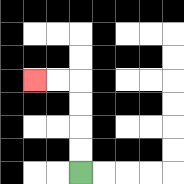{'start': '[3, 7]', 'end': '[1, 3]', 'path_directions': 'U,U,U,U,L,L', 'path_coordinates': '[[3, 7], [3, 6], [3, 5], [3, 4], [3, 3], [2, 3], [1, 3]]'}